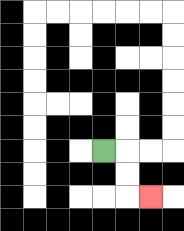{'start': '[4, 6]', 'end': '[6, 8]', 'path_directions': 'R,D,D,R', 'path_coordinates': '[[4, 6], [5, 6], [5, 7], [5, 8], [6, 8]]'}